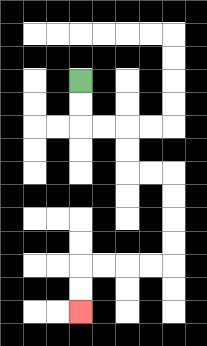{'start': '[3, 3]', 'end': '[3, 13]', 'path_directions': 'D,D,R,R,D,D,R,R,D,D,D,D,L,L,L,L,D,D', 'path_coordinates': '[[3, 3], [3, 4], [3, 5], [4, 5], [5, 5], [5, 6], [5, 7], [6, 7], [7, 7], [7, 8], [7, 9], [7, 10], [7, 11], [6, 11], [5, 11], [4, 11], [3, 11], [3, 12], [3, 13]]'}